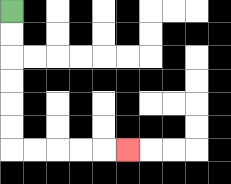{'start': '[0, 0]', 'end': '[5, 6]', 'path_directions': 'D,D,D,D,D,D,R,R,R,R,R', 'path_coordinates': '[[0, 0], [0, 1], [0, 2], [0, 3], [0, 4], [0, 5], [0, 6], [1, 6], [2, 6], [3, 6], [4, 6], [5, 6]]'}